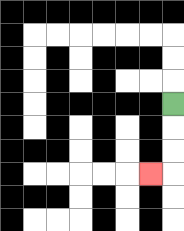{'start': '[7, 4]', 'end': '[6, 7]', 'path_directions': 'D,D,D,L', 'path_coordinates': '[[7, 4], [7, 5], [7, 6], [7, 7], [6, 7]]'}